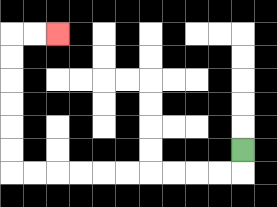{'start': '[10, 6]', 'end': '[2, 1]', 'path_directions': 'D,L,L,L,L,L,L,L,L,L,L,U,U,U,U,U,U,R,R', 'path_coordinates': '[[10, 6], [10, 7], [9, 7], [8, 7], [7, 7], [6, 7], [5, 7], [4, 7], [3, 7], [2, 7], [1, 7], [0, 7], [0, 6], [0, 5], [0, 4], [0, 3], [0, 2], [0, 1], [1, 1], [2, 1]]'}